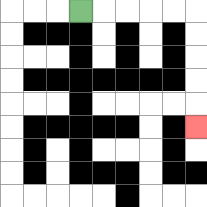{'start': '[3, 0]', 'end': '[8, 5]', 'path_directions': 'R,R,R,R,R,D,D,D,D,D', 'path_coordinates': '[[3, 0], [4, 0], [5, 0], [6, 0], [7, 0], [8, 0], [8, 1], [8, 2], [8, 3], [8, 4], [8, 5]]'}